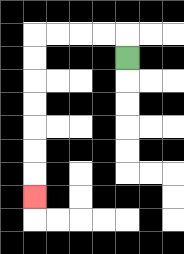{'start': '[5, 2]', 'end': '[1, 8]', 'path_directions': 'U,L,L,L,L,D,D,D,D,D,D,D', 'path_coordinates': '[[5, 2], [5, 1], [4, 1], [3, 1], [2, 1], [1, 1], [1, 2], [1, 3], [1, 4], [1, 5], [1, 6], [1, 7], [1, 8]]'}